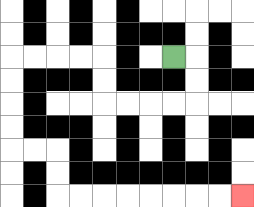{'start': '[7, 2]', 'end': '[10, 8]', 'path_directions': 'R,D,D,L,L,L,L,U,U,L,L,L,L,D,D,D,D,R,R,D,D,R,R,R,R,R,R,R,R', 'path_coordinates': '[[7, 2], [8, 2], [8, 3], [8, 4], [7, 4], [6, 4], [5, 4], [4, 4], [4, 3], [4, 2], [3, 2], [2, 2], [1, 2], [0, 2], [0, 3], [0, 4], [0, 5], [0, 6], [1, 6], [2, 6], [2, 7], [2, 8], [3, 8], [4, 8], [5, 8], [6, 8], [7, 8], [8, 8], [9, 8], [10, 8]]'}